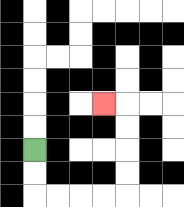{'start': '[1, 6]', 'end': '[4, 4]', 'path_directions': 'D,D,R,R,R,R,U,U,U,U,L', 'path_coordinates': '[[1, 6], [1, 7], [1, 8], [2, 8], [3, 8], [4, 8], [5, 8], [5, 7], [5, 6], [5, 5], [5, 4], [4, 4]]'}